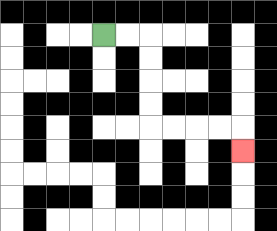{'start': '[4, 1]', 'end': '[10, 6]', 'path_directions': 'R,R,D,D,D,D,R,R,R,R,D', 'path_coordinates': '[[4, 1], [5, 1], [6, 1], [6, 2], [6, 3], [6, 4], [6, 5], [7, 5], [8, 5], [9, 5], [10, 5], [10, 6]]'}